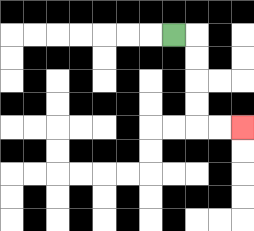{'start': '[7, 1]', 'end': '[10, 5]', 'path_directions': 'R,D,D,D,D,R,R', 'path_coordinates': '[[7, 1], [8, 1], [8, 2], [8, 3], [8, 4], [8, 5], [9, 5], [10, 5]]'}